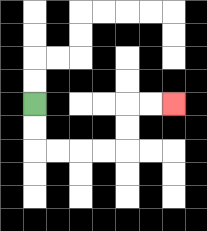{'start': '[1, 4]', 'end': '[7, 4]', 'path_directions': 'D,D,R,R,R,R,U,U,R,R', 'path_coordinates': '[[1, 4], [1, 5], [1, 6], [2, 6], [3, 6], [4, 6], [5, 6], [5, 5], [5, 4], [6, 4], [7, 4]]'}